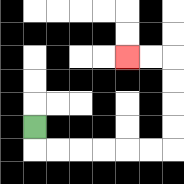{'start': '[1, 5]', 'end': '[5, 2]', 'path_directions': 'D,R,R,R,R,R,R,U,U,U,U,L,L', 'path_coordinates': '[[1, 5], [1, 6], [2, 6], [3, 6], [4, 6], [5, 6], [6, 6], [7, 6], [7, 5], [7, 4], [7, 3], [7, 2], [6, 2], [5, 2]]'}